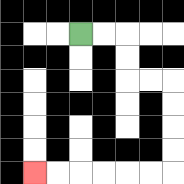{'start': '[3, 1]', 'end': '[1, 7]', 'path_directions': 'R,R,D,D,R,R,D,D,D,D,L,L,L,L,L,L', 'path_coordinates': '[[3, 1], [4, 1], [5, 1], [5, 2], [5, 3], [6, 3], [7, 3], [7, 4], [7, 5], [7, 6], [7, 7], [6, 7], [5, 7], [4, 7], [3, 7], [2, 7], [1, 7]]'}